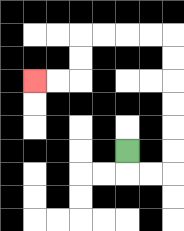{'start': '[5, 6]', 'end': '[1, 3]', 'path_directions': 'D,R,R,U,U,U,U,U,U,L,L,L,L,D,D,L,L', 'path_coordinates': '[[5, 6], [5, 7], [6, 7], [7, 7], [7, 6], [7, 5], [7, 4], [7, 3], [7, 2], [7, 1], [6, 1], [5, 1], [4, 1], [3, 1], [3, 2], [3, 3], [2, 3], [1, 3]]'}